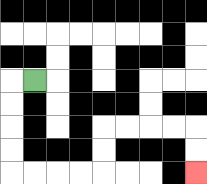{'start': '[1, 3]', 'end': '[8, 7]', 'path_directions': 'L,D,D,D,D,R,R,R,R,U,U,R,R,R,R,D,D', 'path_coordinates': '[[1, 3], [0, 3], [0, 4], [0, 5], [0, 6], [0, 7], [1, 7], [2, 7], [3, 7], [4, 7], [4, 6], [4, 5], [5, 5], [6, 5], [7, 5], [8, 5], [8, 6], [8, 7]]'}